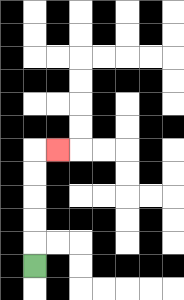{'start': '[1, 11]', 'end': '[2, 6]', 'path_directions': 'U,U,U,U,U,R', 'path_coordinates': '[[1, 11], [1, 10], [1, 9], [1, 8], [1, 7], [1, 6], [2, 6]]'}